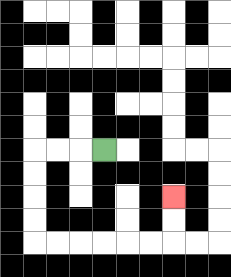{'start': '[4, 6]', 'end': '[7, 8]', 'path_directions': 'L,L,L,D,D,D,D,R,R,R,R,R,R,U,U', 'path_coordinates': '[[4, 6], [3, 6], [2, 6], [1, 6], [1, 7], [1, 8], [1, 9], [1, 10], [2, 10], [3, 10], [4, 10], [5, 10], [6, 10], [7, 10], [7, 9], [7, 8]]'}